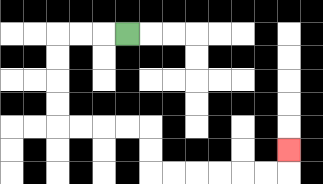{'start': '[5, 1]', 'end': '[12, 6]', 'path_directions': 'L,L,L,D,D,D,D,R,R,R,R,D,D,R,R,R,R,R,R,U', 'path_coordinates': '[[5, 1], [4, 1], [3, 1], [2, 1], [2, 2], [2, 3], [2, 4], [2, 5], [3, 5], [4, 5], [5, 5], [6, 5], [6, 6], [6, 7], [7, 7], [8, 7], [9, 7], [10, 7], [11, 7], [12, 7], [12, 6]]'}